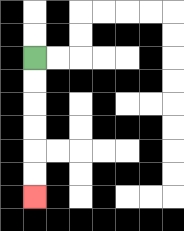{'start': '[1, 2]', 'end': '[1, 8]', 'path_directions': 'D,D,D,D,D,D', 'path_coordinates': '[[1, 2], [1, 3], [1, 4], [1, 5], [1, 6], [1, 7], [1, 8]]'}